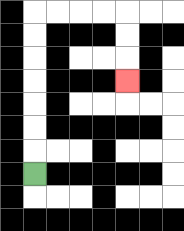{'start': '[1, 7]', 'end': '[5, 3]', 'path_directions': 'U,U,U,U,U,U,U,R,R,R,R,D,D,D', 'path_coordinates': '[[1, 7], [1, 6], [1, 5], [1, 4], [1, 3], [1, 2], [1, 1], [1, 0], [2, 0], [3, 0], [4, 0], [5, 0], [5, 1], [5, 2], [5, 3]]'}